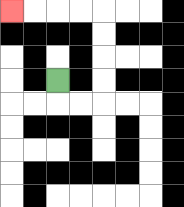{'start': '[2, 3]', 'end': '[0, 0]', 'path_directions': 'D,R,R,U,U,U,U,L,L,L,L', 'path_coordinates': '[[2, 3], [2, 4], [3, 4], [4, 4], [4, 3], [4, 2], [4, 1], [4, 0], [3, 0], [2, 0], [1, 0], [0, 0]]'}